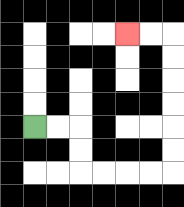{'start': '[1, 5]', 'end': '[5, 1]', 'path_directions': 'R,R,D,D,R,R,R,R,U,U,U,U,U,U,L,L', 'path_coordinates': '[[1, 5], [2, 5], [3, 5], [3, 6], [3, 7], [4, 7], [5, 7], [6, 7], [7, 7], [7, 6], [7, 5], [7, 4], [7, 3], [7, 2], [7, 1], [6, 1], [5, 1]]'}